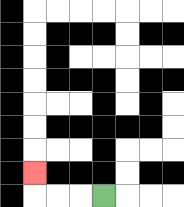{'start': '[4, 8]', 'end': '[1, 7]', 'path_directions': 'L,L,L,U', 'path_coordinates': '[[4, 8], [3, 8], [2, 8], [1, 8], [1, 7]]'}